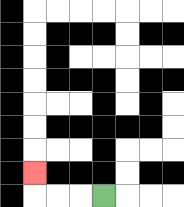{'start': '[4, 8]', 'end': '[1, 7]', 'path_directions': 'L,L,L,U', 'path_coordinates': '[[4, 8], [3, 8], [2, 8], [1, 8], [1, 7]]'}